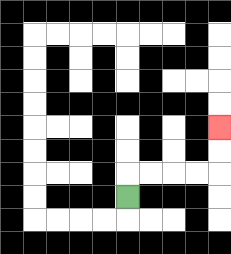{'start': '[5, 8]', 'end': '[9, 5]', 'path_directions': 'U,R,R,R,R,U,U', 'path_coordinates': '[[5, 8], [5, 7], [6, 7], [7, 7], [8, 7], [9, 7], [9, 6], [9, 5]]'}